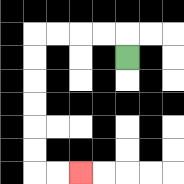{'start': '[5, 2]', 'end': '[3, 7]', 'path_directions': 'U,L,L,L,L,D,D,D,D,D,D,R,R', 'path_coordinates': '[[5, 2], [5, 1], [4, 1], [3, 1], [2, 1], [1, 1], [1, 2], [1, 3], [1, 4], [1, 5], [1, 6], [1, 7], [2, 7], [3, 7]]'}